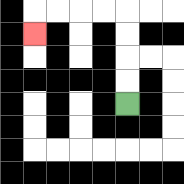{'start': '[5, 4]', 'end': '[1, 1]', 'path_directions': 'U,U,U,U,L,L,L,L,D', 'path_coordinates': '[[5, 4], [5, 3], [5, 2], [5, 1], [5, 0], [4, 0], [3, 0], [2, 0], [1, 0], [1, 1]]'}